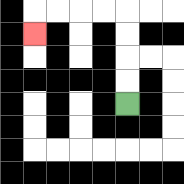{'start': '[5, 4]', 'end': '[1, 1]', 'path_directions': 'U,U,U,U,L,L,L,L,D', 'path_coordinates': '[[5, 4], [5, 3], [5, 2], [5, 1], [5, 0], [4, 0], [3, 0], [2, 0], [1, 0], [1, 1]]'}